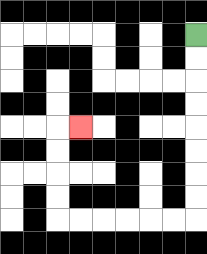{'start': '[8, 1]', 'end': '[3, 5]', 'path_directions': 'D,D,D,D,D,D,D,D,L,L,L,L,L,L,U,U,U,U,R', 'path_coordinates': '[[8, 1], [8, 2], [8, 3], [8, 4], [8, 5], [8, 6], [8, 7], [8, 8], [8, 9], [7, 9], [6, 9], [5, 9], [4, 9], [3, 9], [2, 9], [2, 8], [2, 7], [2, 6], [2, 5], [3, 5]]'}